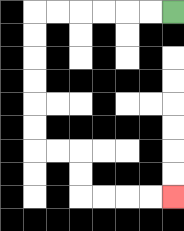{'start': '[7, 0]', 'end': '[7, 8]', 'path_directions': 'L,L,L,L,L,L,D,D,D,D,D,D,R,R,D,D,R,R,R,R', 'path_coordinates': '[[7, 0], [6, 0], [5, 0], [4, 0], [3, 0], [2, 0], [1, 0], [1, 1], [1, 2], [1, 3], [1, 4], [1, 5], [1, 6], [2, 6], [3, 6], [3, 7], [3, 8], [4, 8], [5, 8], [6, 8], [7, 8]]'}